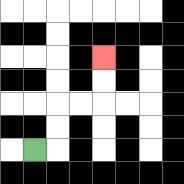{'start': '[1, 6]', 'end': '[4, 2]', 'path_directions': 'R,U,U,R,R,U,U', 'path_coordinates': '[[1, 6], [2, 6], [2, 5], [2, 4], [3, 4], [4, 4], [4, 3], [4, 2]]'}